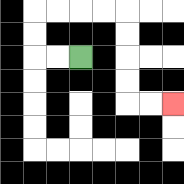{'start': '[3, 2]', 'end': '[7, 4]', 'path_directions': 'L,L,U,U,R,R,R,R,D,D,D,D,R,R', 'path_coordinates': '[[3, 2], [2, 2], [1, 2], [1, 1], [1, 0], [2, 0], [3, 0], [4, 0], [5, 0], [5, 1], [5, 2], [5, 3], [5, 4], [6, 4], [7, 4]]'}